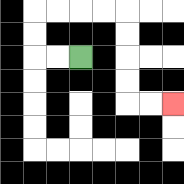{'start': '[3, 2]', 'end': '[7, 4]', 'path_directions': 'L,L,U,U,R,R,R,R,D,D,D,D,R,R', 'path_coordinates': '[[3, 2], [2, 2], [1, 2], [1, 1], [1, 0], [2, 0], [3, 0], [4, 0], [5, 0], [5, 1], [5, 2], [5, 3], [5, 4], [6, 4], [7, 4]]'}